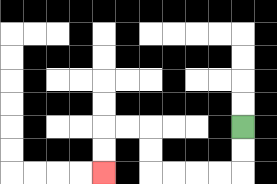{'start': '[10, 5]', 'end': '[4, 7]', 'path_directions': 'D,D,L,L,L,L,U,U,L,L,D,D', 'path_coordinates': '[[10, 5], [10, 6], [10, 7], [9, 7], [8, 7], [7, 7], [6, 7], [6, 6], [6, 5], [5, 5], [4, 5], [4, 6], [4, 7]]'}